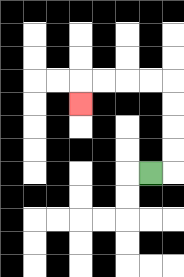{'start': '[6, 7]', 'end': '[3, 4]', 'path_directions': 'R,U,U,U,U,L,L,L,L,D', 'path_coordinates': '[[6, 7], [7, 7], [7, 6], [7, 5], [7, 4], [7, 3], [6, 3], [5, 3], [4, 3], [3, 3], [3, 4]]'}